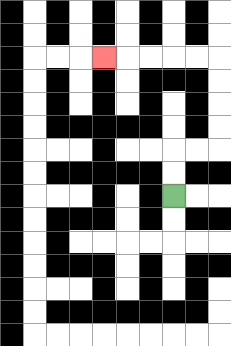{'start': '[7, 8]', 'end': '[4, 2]', 'path_directions': 'U,U,R,R,U,U,U,U,L,L,L,L,L', 'path_coordinates': '[[7, 8], [7, 7], [7, 6], [8, 6], [9, 6], [9, 5], [9, 4], [9, 3], [9, 2], [8, 2], [7, 2], [6, 2], [5, 2], [4, 2]]'}